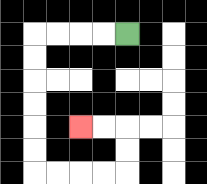{'start': '[5, 1]', 'end': '[3, 5]', 'path_directions': 'L,L,L,L,D,D,D,D,D,D,R,R,R,R,U,U,L,L', 'path_coordinates': '[[5, 1], [4, 1], [3, 1], [2, 1], [1, 1], [1, 2], [1, 3], [1, 4], [1, 5], [1, 6], [1, 7], [2, 7], [3, 7], [4, 7], [5, 7], [5, 6], [5, 5], [4, 5], [3, 5]]'}